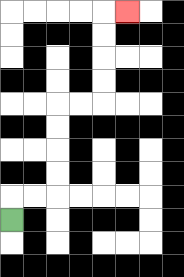{'start': '[0, 9]', 'end': '[5, 0]', 'path_directions': 'U,R,R,U,U,U,U,R,R,U,U,U,U,R', 'path_coordinates': '[[0, 9], [0, 8], [1, 8], [2, 8], [2, 7], [2, 6], [2, 5], [2, 4], [3, 4], [4, 4], [4, 3], [4, 2], [4, 1], [4, 0], [5, 0]]'}